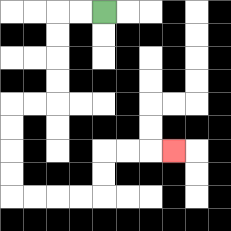{'start': '[4, 0]', 'end': '[7, 6]', 'path_directions': 'L,L,D,D,D,D,L,L,D,D,D,D,R,R,R,R,U,U,R,R,R', 'path_coordinates': '[[4, 0], [3, 0], [2, 0], [2, 1], [2, 2], [2, 3], [2, 4], [1, 4], [0, 4], [0, 5], [0, 6], [0, 7], [0, 8], [1, 8], [2, 8], [3, 8], [4, 8], [4, 7], [4, 6], [5, 6], [6, 6], [7, 6]]'}